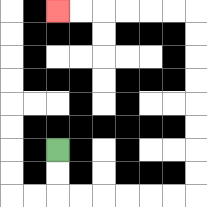{'start': '[2, 6]', 'end': '[2, 0]', 'path_directions': 'D,D,R,R,R,R,R,R,U,U,U,U,U,U,U,U,L,L,L,L,L,L', 'path_coordinates': '[[2, 6], [2, 7], [2, 8], [3, 8], [4, 8], [5, 8], [6, 8], [7, 8], [8, 8], [8, 7], [8, 6], [8, 5], [8, 4], [8, 3], [8, 2], [8, 1], [8, 0], [7, 0], [6, 0], [5, 0], [4, 0], [3, 0], [2, 0]]'}